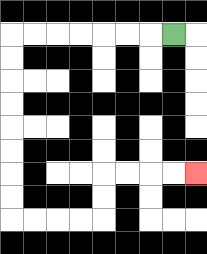{'start': '[7, 1]', 'end': '[8, 7]', 'path_directions': 'L,L,L,L,L,L,L,D,D,D,D,D,D,D,D,R,R,R,R,U,U,R,R,R,R', 'path_coordinates': '[[7, 1], [6, 1], [5, 1], [4, 1], [3, 1], [2, 1], [1, 1], [0, 1], [0, 2], [0, 3], [0, 4], [0, 5], [0, 6], [0, 7], [0, 8], [0, 9], [1, 9], [2, 9], [3, 9], [4, 9], [4, 8], [4, 7], [5, 7], [6, 7], [7, 7], [8, 7]]'}